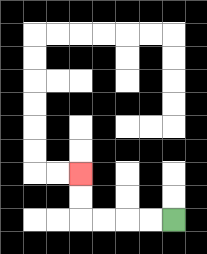{'start': '[7, 9]', 'end': '[3, 7]', 'path_directions': 'L,L,L,L,U,U', 'path_coordinates': '[[7, 9], [6, 9], [5, 9], [4, 9], [3, 9], [3, 8], [3, 7]]'}